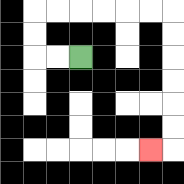{'start': '[3, 2]', 'end': '[6, 6]', 'path_directions': 'L,L,U,U,R,R,R,R,R,R,D,D,D,D,D,D,L', 'path_coordinates': '[[3, 2], [2, 2], [1, 2], [1, 1], [1, 0], [2, 0], [3, 0], [4, 0], [5, 0], [6, 0], [7, 0], [7, 1], [7, 2], [7, 3], [7, 4], [7, 5], [7, 6], [6, 6]]'}